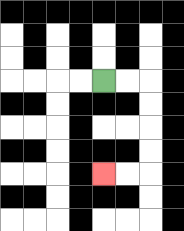{'start': '[4, 3]', 'end': '[4, 7]', 'path_directions': 'R,R,D,D,D,D,L,L', 'path_coordinates': '[[4, 3], [5, 3], [6, 3], [6, 4], [6, 5], [6, 6], [6, 7], [5, 7], [4, 7]]'}